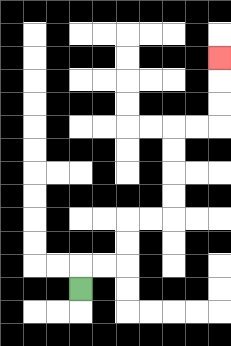{'start': '[3, 12]', 'end': '[9, 2]', 'path_directions': 'U,R,R,U,U,R,R,U,U,U,U,R,R,U,U,U', 'path_coordinates': '[[3, 12], [3, 11], [4, 11], [5, 11], [5, 10], [5, 9], [6, 9], [7, 9], [7, 8], [7, 7], [7, 6], [7, 5], [8, 5], [9, 5], [9, 4], [9, 3], [9, 2]]'}